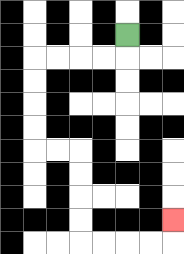{'start': '[5, 1]', 'end': '[7, 9]', 'path_directions': 'D,L,L,L,L,D,D,D,D,R,R,D,D,D,D,R,R,R,R,U', 'path_coordinates': '[[5, 1], [5, 2], [4, 2], [3, 2], [2, 2], [1, 2], [1, 3], [1, 4], [1, 5], [1, 6], [2, 6], [3, 6], [3, 7], [3, 8], [3, 9], [3, 10], [4, 10], [5, 10], [6, 10], [7, 10], [7, 9]]'}